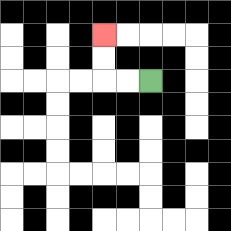{'start': '[6, 3]', 'end': '[4, 1]', 'path_directions': 'L,L,U,U', 'path_coordinates': '[[6, 3], [5, 3], [4, 3], [4, 2], [4, 1]]'}